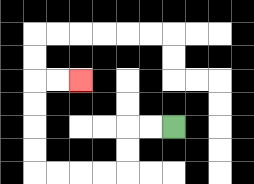{'start': '[7, 5]', 'end': '[3, 3]', 'path_directions': 'L,L,D,D,L,L,L,L,U,U,U,U,R,R', 'path_coordinates': '[[7, 5], [6, 5], [5, 5], [5, 6], [5, 7], [4, 7], [3, 7], [2, 7], [1, 7], [1, 6], [1, 5], [1, 4], [1, 3], [2, 3], [3, 3]]'}